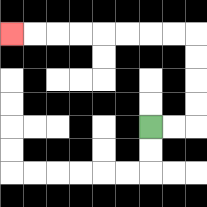{'start': '[6, 5]', 'end': '[0, 1]', 'path_directions': 'R,R,U,U,U,U,L,L,L,L,L,L,L,L', 'path_coordinates': '[[6, 5], [7, 5], [8, 5], [8, 4], [8, 3], [8, 2], [8, 1], [7, 1], [6, 1], [5, 1], [4, 1], [3, 1], [2, 1], [1, 1], [0, 1]]'}